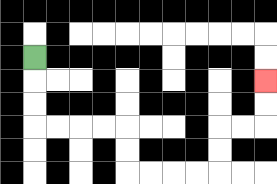{'start': '[1, 2]', 'end': '[11, 3]', 'path_directions': 'D,D,D,R,R,R,R,D,D,R,R,R,R,U,U,R,R,U,U', 'path_coordinates': '[[1, 2], [1, 3], [1, 4], [1, 5], [2, 5], [3, 5], [4, 5], [5, 5], [5, 6], [5, 7], [6, 7], [7, 7], [8, 7], [9, 7], [9, 6], [9, 5], [10, 5], [11, 5], [11, 4], [11, 3]]'}